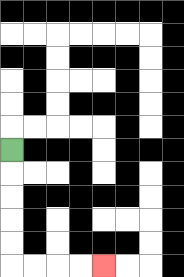{'start': '[0, 6]', 'end': '[4, 11]', 'path_directions': 'D,D,D,D,D,R,R,R,R', 'path_coordinates': '[[0, 6], [0, 7], [0, 8], [0, 9], [0, 10], [0, 11], [1, 11], [2, 11], [3, 11], [4, 11]]'}